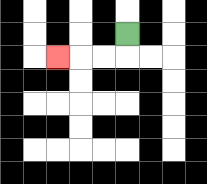{'start': '[5, 1]', 'end': '[2, 2]', 'path_directions': 'D,L,L,L', 'path_coordinates': '[[5, 1], [5, 2], [4, 2], [3, 2], [2, 2]]'}